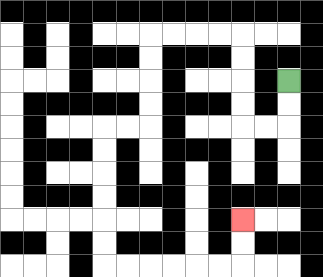{'start': '[12, 3]', 'end': '[10, 9]', 'path_directions': 'D,D,L,L,U,U,U,U,L,L,L,L,D,D,D,D,L,L,D,D,D,D,D,D,R,R,R,R,R,R,U,U', 'path_coordinates': '[[12, 3], [12, 4], [12, 5], [11, 5], [10, 5], [10, 4], [10, 3], [10, 2], [10, 1], [9, 1], [8, 1], [7, 1], [6, 1], [6, 2], [6, 3], [6, 4], [6, 5], [5, 5], [4, 5], [4, 6], [4, 7], [4, 8], [4, 9], [4, 10], [4, 11], [5, 11], [6, 11], [7, 11], [8, 11], [9, 11], [10, 11], [10, 10], [10, 9]]'}